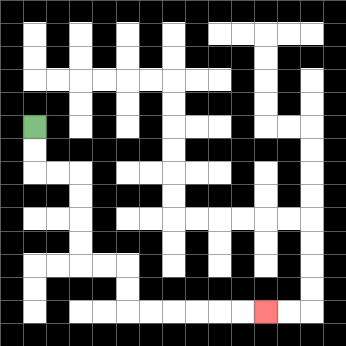{'start': '[1, 5]', 'end': '[11, 13]', 'path_directions': 'D,D,R,R,D,D,D,D,R,R,D,D,R,R,R,R,R,R', 'path_coordinates': '[[1, 5], [1, 6], [1, 7], [2, 7], [3, 7], [3, 8], [3, 9], [3, 10], [3, 11], [4, 11], [5, 11], [5, 12], [5, 13], [6, 13], [7, 13], [8, 13], [9, 13], [10, 13], [11, 13]]'}